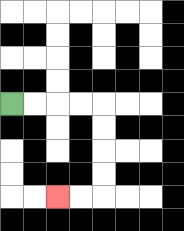{'start': '[0, 4]', 'end': '[2, 8]', 'path_directions': 'R,R,R,R,D,D,D,D,L,L', 'path_coordinates': '[[0, 4], [1, 4], [2, 4], [3, 4], [4, 4], [4, 5], [4, 6], [4, 7], [4, 8], [3, 8], [2, 8]]'}